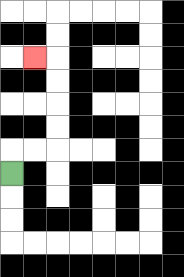{'start': '[0, 7]', 'end': '[1, 2]', 'path_directions': 'U,R,R,U,U,U,U,L', 'path_coordinates': '[[0, 7], [0, 6], [1, 6], [2, 6], [2, 5], [2, 4], [2, 3], [2, 2], [1, 2]]'}